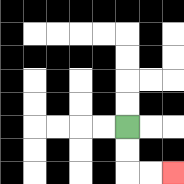{'start': '[5, 5]', 'end': '[7, 7]', 'path_directions': 'D,D,R,R', 'path_coordinates': '[[5, 5], [5, 6], [5, 7], [6, 7], [7, 7]]'}